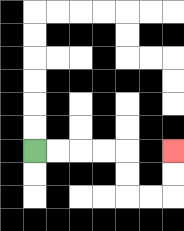{'start': '[1, 6]', 'end': '[7, 6]', 'path_directions': 'R,R,R,R,D,D,R,R,U,U', 'path_coordinates': '[[1, 6], [2, 6], [3, 6], [4, 6], [5, 6], [5, 7], [5, 8], [6, 8], [7, 8], [7, 7], [7, 6]]'}